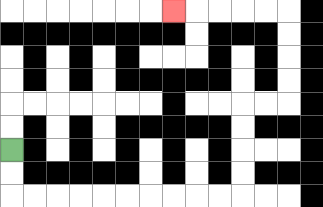{'start': '[0, 6]', 'end': '[7, 0]', 'path_directions': 'D,D,R,R,R,R,R,R,R,R,R,R,U,U,U,U,R,R,U,U,U,U,L,L,L,L,L', 'path_coordinates': '[[0, 6], [0, 7], [0, 8], [1, 8], [2, 8], [3, 8], [4, 8], [5, 8], [6, 8], [7, 8], [8, 8], [9, 8], [10, 8], [10, 7], [10, 6], [10, 5], [10, 4], [11, 4], [12, 4], [12, 3], [12, 2], [12, 1], [12, 0], [11, 0], [10, 0], [9, 0], [8, 0], [7, 0]]'}